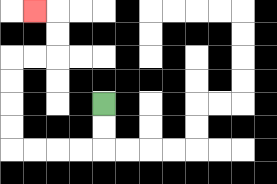{'start': '[4, 4]', 'end': '[1, 0]', 'path_directions': 'D,D,L,L,L,L,U,U,U,U,R,R,U,U,L', 'path_coordinates': '[[4, 4], [4, 5], [4, 6], [3, 6], [2, 6], [1, 6], [0, 6], [0, 5], [0, 4], [0, 3], [0, 2], [1, 2], [2, 2], [2, 1], [2, 0], [1, 0]]'}